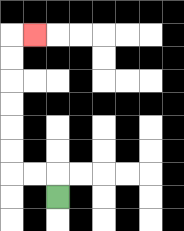{'start': '[2, 8]', 'end': '[1, 1]', 'path_directions': 'U,L,L,U,U,U,U,U,U,R', 'path_coordinates': '[[2, 8], [2, 7], [1, 7], [0, 7], [0, 6], [0, 5], [0, 4], [0, 3], [0, 2], [0, 1], [1, 1]]'}